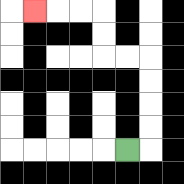{'start': '[5, 6]', 'end': '[1, 0]', 'path_directions': 'R,U,U,U,U,L,L,U,U,L,L,L', 'path_coordinates': '[[5, 6], [6, 6], [6, 5], [6, 4], [6, 3], [6, 2], [5, 2], [4, 2], [4, 1], [4, 0], [3, 0], [2, 0], [1, 0]]'}